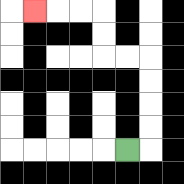{'start': '[5, 6]', 'end': '[1, 0]', 'path_directions': 'R,U,U,U,U,L,L,U,U,L,L,L', 'path_coordinates': '[[5, 6], [6, 6], [6, 5], [6, 4], [6, 3], [6, 2], [5, 2], [4, 2], [4, 1], [4, 0], [3, 0], [2, 0], [1, 0]]'}